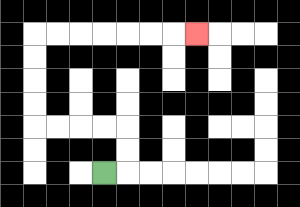{'start': '[4, 7]', 'end': '[8, 1]', 'path_directions': 'R,U,U,L,L,L,L,U,U,U,U,R,R,R,R,R,R,R', 'path_coordinates': '[[4, 7], [5, 7], [5, 6], [5, 5], [4, 5], [3, 5], [2, 5], [1, 5], [1, 4], [1, 3], [1, 2], [1, 1], [2, 1], [3, 1], [4, 1], [5, 1], [6, 1], [7, 1], [8, 1]]'}